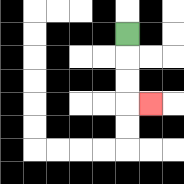{'start': '[5, 1]', 'end': '[6, 4]', 'path_directions': 'D,D,D,R', 'path_coordinates': '[[5, 1], [5, 2], [5, 3], [5, 4], [6, 4]]'}